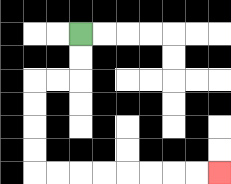{'start': '[3, 1]', 'end': '[9, 7]', 'path_directions': 'D,D,L,L,D,D,D,D,R,R,R,R,R,R,R,R', 'path_coordinates': '[[3, 1], [3, 2], [3, 3], [2, 3], [1, 3], [1, 4], [1, 5], [1, 6], [1, 7], [2, 7], [3, 7], [4, 7], [5, 7], [6, 7], [7, 7], [8, 7], [9, 7]]'}